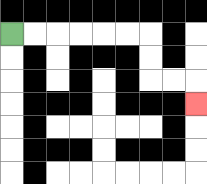{'start': '[0, 1]', 'end': '[8, 4]', 'path_directions': 'R,R,R,R,R,R,D,D,R,R,D', 'path_coordinates': '[[0, 1], [1, 1], [2, 1], [3, 1], [4, 1], [5, 1], [6, 1], [6, 2], [6, 3], [7, 3], [8, 3], [8, 4]]'}